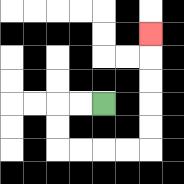{'start': '[4, 4]', 'end': '[6, 1]', 'path_directions': 'L,L,D,D,R,R,R,R,U,U,U,U,U', 'path_coordinates': '[[4, 4], [3, 4], [2, 4], [2, 5], [2, 6], [3, 6], [4, 6], [5, 6], [6, 6], [6, 5], [6, 4], [6, 3], [6, 2], [6, 1]]'}